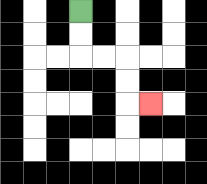{'start': '[3, 0]', 'end': '[6, 4]', 'path_directions': 'D,D,R,R,D,D,R', 'path_coordinates': '[[3, 0], [3, 1], [3, 2], [4, 2], [5, 2], [5, 3], [5, 4], [6, 4]]'}